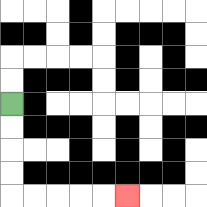{'start': '[0, 4]', 'end': '[5, 8]', 'path_directions': 'D,D,D,D,R,R,R,R,R', 'path_coordinates': '[[0, 4], [0, 5], [0, 6], [0, 7], [0, 8], [1, 8], [2, 8], [3, 8], [4, 8], [5, 8]]'}